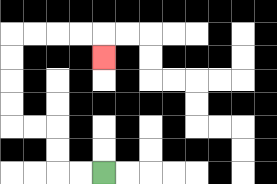{'start': '[4, 7]', 'end': '[4, 2]', 'path_directions': 'L,L,U,U,L,L,U,U,U,U,R,R,R,R,D', 'path_coordinates': '[[4, 7], [3, 7], [2, 7], [2, 6], [2, 5], [1, 5], [0, 5], [0, 4], [0, 3], [0, 2], [0, 1], [1, 1], [2, 1], [3, 1], [4, 1], [4, 2]]'}